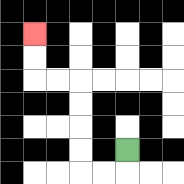{'start': '[5, 6]', 'end': '[1, 1]', 'path_directions': 'D,L,L,U,U,U,U,L,L,U,U', 'path_coordinates': '[[5, 6], [5, 7], [4, 7], [3, 7], [3, 6], [3, 5], [3, 4], [3, 3], [2, 3], [1, 3], [1, 2], [1, 1]]'}